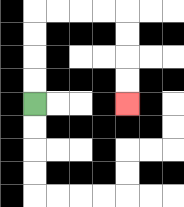{'start': '[1, 4]', 'end': '[5, 4]', 'path_directions': 'U,U,U,U,R,R,R,R,D,D,D,D', 'path_coordinates': '[[1, 4], [1, 3], [1, 2], [1, 1], [1, 0], [2, 0], [3, 0], [4, 0], [5, 0], [5, 1], [5, 2], [5, 3], [5, 4]]'}